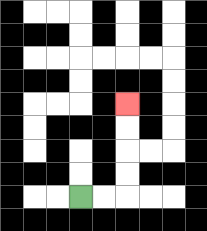{'start': '[3, 8]', 'end': '[5, 4]', 'path_directions': 'R,R,U,U,U,U', 'path_coordinates': '[[3, 8], [4, 8], [5, 8], [5, 7], [5, 6], [5, 5], [5, 4]]'}